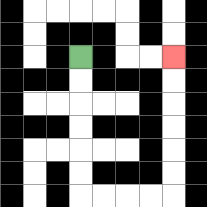{'start': '[3, 2]', 'end': '[7, 2]', 'path_directions': 'D,D,D,D,D,D,R,R,R,R,U,U,U,U,U,U', 'path_coordinates': '[[3, 2], [3, 3], [3, 4], [3, 5], [3, 6], [3, 7], [3, 8], [4, 8], [5, 8], [6, 8], [7, 8], [7, 7], [7, 6], [7, 5], [7, 4], [7, 3], [7, 2]]'}